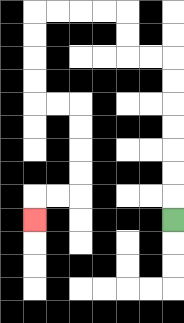{'start': '[7, 9]', 'end': '[1, 9]', 'path_directions': 'U,U,U,U,U,U,U,L,L,U,U,L,L,L,L,D,D,D,D,R,R,D,D,D,D,L,L,D', 'path_coordinates': '[[7, 9], [7, 8], [7, 7], [7, 6], [7, 5], [7, 4], [7, 3], [7, 2], [6, 2], [5, 2], [5, 1], [5, 0], [4, 0], [3, 0], [2, 0], [1, 0], [1, 1], [1, 2], [1, 3], [1, 4], [2, 4], [3, 4], [3, 5], [3, 6], [3, 7], [3, 8], [2, 8], [1, 8], [1, 9]]'}